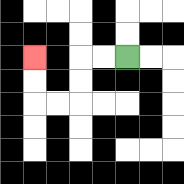{'start': '[5, 2]', 'end': '[1, 2]', 'path_directions': 'L,L,D,D,L,L,U,U', 'path_coordinates': '[[5, 2], [4, 2], [3, 2], [3, 3], [3, 4], [2, 4], [1, 4], [1, 3], [1, 2]]'}